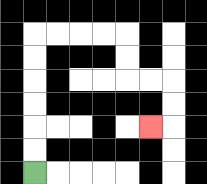{'start': '[1, 7]', 'end': '[6, 5]', 'path_directions': 'U,U,U,U,U,U,R,R,R,R,D,D,R,R,D,D,L', 'path_coordinates': '[[1, 7], [1, 6], [1, 5], [1, 4], [1, 3], [1, 2], [1, 1], [2, 1], [3, 1], [4, 1], [5, 1], [5, 2], [5, 3], [6, 3], [7, 3], [7, 4], [7, 5], [6, 5]]'}